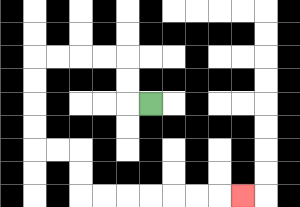{'start': '[6, 4]', 'end': '[10, 8]', 'path_directions': 'L,U,U,L,L,L,L,D,D,D,D,R,R,D,D,R,R,R,R,R,R,R', 'path_coordinates': '[[6, 4], [5, 4], [5, 3], [5, 2], [4, 2], [3, 2], [2, 2], [1, 2], [1, 3], [1, 4], [1, 5], [1, 6], [2, 6], [3, 6], [3, 7], [3, 8], [4, 8], [5, 8], [6, 8], [7, 8], [8, 8], [9, 8], [10, 8]]'}